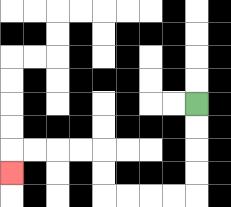{'start': '[8, 4]', 'end': '[0, 7]', 'path_directions': 'D,D,D,D,L,L,L,L,U,U,L,L,L,L,D', 'path_coordinates': '[[8, 4], [8, 5], [8, 6], [8, 7], [8, 8], [7, 8], [6, 8], [5, 8], [4, 8], [4, 7], [4, 6], [3, 6], [2, 6], [1, 6], [0, 6], [0, 7]]'}